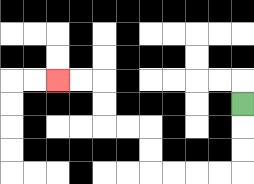{'start': '[10, 4]', 'end': '[2, 3]', 'path_directions': 'D,D,D,L,L,L,L,U,U,L,L,U,U,L,L', 'path_coordinates': '[[10, 4], [10, 5], [10, 6], [10, 7], [9, 7], [8, 7], [7, 7], [6, 7], [6, 6], [6, 5], [5, 5], [4, 5], [4, 4], [4, 3], [3, 3], [2, 3]]'}